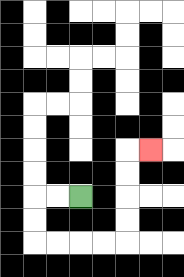{'start': '[3, 8]', 'end': '[6, 6]', 'path_directions': 'L,L,D,D,R,R,R,R,U,U,U,U,R', 'path_coordinates': '[[3, 8], [2, 8], [1, 8], [1, 9], [1, 10], [2, 10], [3, 10], [4, 10], [5, 10], [5, 9], [5, 8], [5, 7], [5, 6], [6, 6]]'}